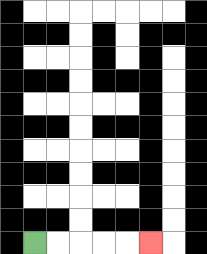{'start': '[1, 10]', 'end': '[6, 10]', 'path_directions': 'R,R,R,R,R', 'path_coordinates': '[[1, 10], [2, 10], [3, 10], [4, 10], [5, 10], [6, 10]]'}